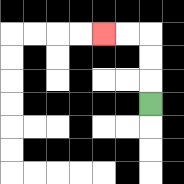{'start': '[6, 4]', 'end': '[4, 1]', 'path_directions': 'U,U,U,L,L', 'path_coordinates': '[[6, 4], [6, 3], [6, 2], [6, 1], [5, 1], [4, 1]]'}